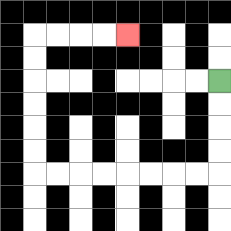{'start': '[9, 3]', 'end': '[5, 1]', 'path_directions': 'D,D,D,D,L,L,L,L,L,L,L,L,U,U,U,U,U,U,R,R,R,R', 'path_coordinates': '[[9, 3], [9, 4], [9, 5], [9, 6], [9, 7], [8, 7], [7, 7], [6, 7], [5, 7], [4, 7], [3, 7], [2, 7], [1, 7], [1, 6], [1, 5], [1, 4], [1, 3], [1, 2], [1, 1], [2, 1], [3, 1], [4, 1], [5, 1]]'}